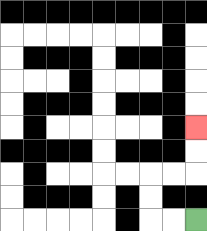{'start': '[8, 9]', 'end': '[8, 5]', 'path_directions': 'L,L,U,U,R,R,U,U', 'path_coordinates': '[[8, 9], [7, 9], [6, 9], [6, 8], [6, 7], [7, 7], [8, 7], [8, 6], [8, 5]]'}